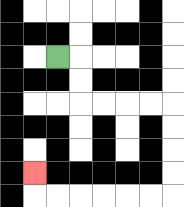{'start': '[2, 2]', 'end': '[1, 7]', 'path_directions': 'R,D,D,R,R,R,R,D,D,D,D,L,L,L,L,L,L,U', 'path_coordinates': '[[2, 2], [3, 2], [3, 3], [3, 4], [4, 4], [5, 4], [6, 4], [7, 4], [7, 5], [7, 6], [7, 7], [7, 8], [6, 8], [5, 8], [4, 8], [3, 8], [2, 8], [1, 8], [1, 7]]'}